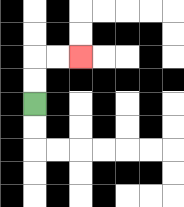{'start': '[1, 4]', 'end': '[3, 2]', 'path_directions': 'U,U,R,R', 'path_coordinates': '[[1, 4], [1, 3], [1, 2], [2, 2], [3, 2]]'}